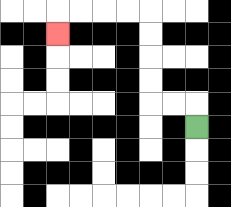{'start': '[8, 5]', 'end': '[2, 1]', 'path_directions': 'U,L,L,U,U,U,U,L,L,L,L,D', 'path_coordinates': '[[8, 5], [8, 4], [7, 4], [6, 4], [6, 3], [6, 2], [6, 1], [6, 0], [5, 0], [4, 0], [3, 0], [2, 0], [2, 1]]'}